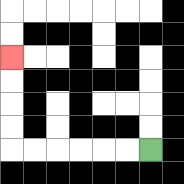{'start': '[6, 6]', 'end': '[0, 2]', 'path_directions': 'L,L,L,L,L,L,U,U,U,U', 'path_coordinates': '[[6, 6], [5, 6], [4, 6], [3, 6], [2, 6], [1, 6], [0, 6], [0, 5], [0, 4], [0, 3], [0, 2]]'}